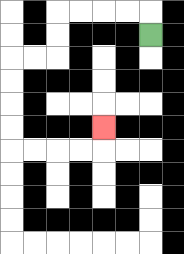{'start': '[6, 1]', 'end': '[4, 5]', 'path_directions': 'U,L,L,L,L,D,D,L,L,D,D,D,D,R,R,R,R,U', 'path_coordinates': '[[6, 1], [6, 0], [5, 0], [4, 0], [3, 0], [2, 0], [2, 1], [2, 2], [1, 2], [0, 2], [0, 3], [0, 4], [0, 5], [0, 6], [1, 6], [2, 6], [3, 6], [4, 6], [4, 5]]'}